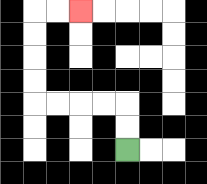{'start': '[5, 6]', 'end': '[3, 0]', 'path_directions': 'U,U,L,L,L,L,U,U,U,U,R,R', 'path_coordinates': '[[5, 6], [5, 5], [5, 4], [4, 4], [3, 4], [2, 4], [1, 4], [1, 3], [1, 2], [1, 1], [1, 0], [2, 0], [3, 0]]'}